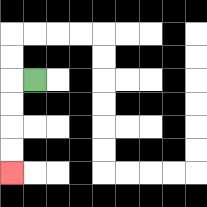{'start': '[1, 3]', 'end': '[0, 7]', 'path_directions': 'L,D,D,D,D', 'path_coordinates': '[[1, 3], [0, 3], [0, 4], [0, 5], [0, 6], [0, 7]]'}